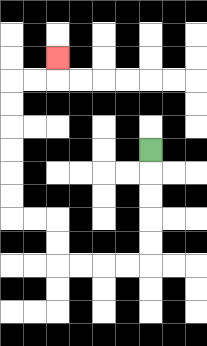{'start': '[6, 6]', 'end': '[2, 2]', 'path_directions': 'D,D,D,D,D,L,L,L,L,U,U,L,L,U,U,U,U,U,U,R,R,U', 'path_coordinates': '[[6, 6], [6, 7], [6, 8], [6, 9], [6, 10], [6, 11], [5, 11], [4, 11], [3, 11], [2, 11], [2, 10], [2, 9], [1, 9], [0, 9], [0, 8], [0, 7], [0, 6], [0, 5], [0, 4], [0, 3], [1, 3], [2, 3], [2, 2]]'}